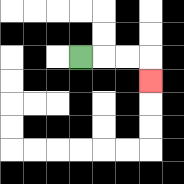{'start': '[3, 2]', 'end': '[6, 3]', 'path_directions': 'R,R,R,D', 'path_coordinates': '[[3, 2], [4, 2], [5, 2], [6, 2], [6, 3]]'}